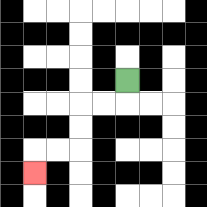{'start': '[5, 3]', 'end': '[1, 7]', 'path_directions': 'D,L,L,D,D,L,L,D', 'path_coordinates': '[[5, 3], [5, 4], [4, 4], [3, 4], [3, 5], [3, 6], [2, 6], [1, 6], [1, 7]]'}